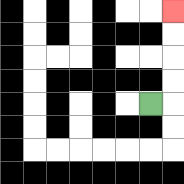{'start': '[6, 4]', 'end': '[7, 0]', 'path_directions': 'R,U,U,U,U', 'path_coordinates': '[[6, 4], [7, 4], [7, 3], [7, 2], [7, 1], [7, 0]]'}